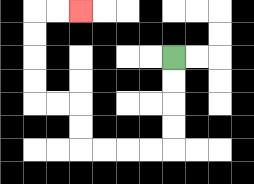{'start': '[7, 2]', 'end': '[3, 0]', 'path_directions': 'D,D,D,D,L,L,L,L,U,U,L,L,U,U,U,U,R,R', 'path_coordinates': '[[7, 2], [7, 3], [7, 4], [7, 5], [7, 6], [6, 6], [5, 6], [4, 6], [3, 6], [3, 5], [3, 4], [2, 4], [1, 4], [1, 3], [1, 2], [1, 1], [1, 0], [2, 0], [3, 0]]'}